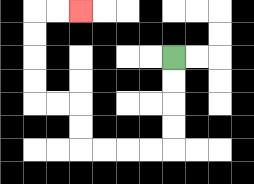{'start': '[7, 2]', 'end': '[3, 0]', 'path_directions': 'D,D,D,D,L,L,L,L,U,U,L,L,U,U,U,U,R,R', 'path_coordinates': '[[7, 2], [7, 3], [7, 4], [7, 5], [7, 6], [6, 6], [5, 6], [4, 6], [3, 6], [3, 5], [3, 4], [2, 4], [1, 4], [1, 3], [1, 2], [1, 1], [1, 0], [2, 0], [3, 0]]'}